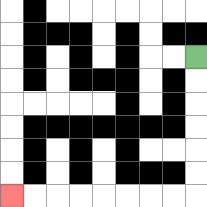{'start': '[8, 2]', 'end': '[0, 8]', 'path_directions': 'D,D,D,D,D,D,L,L,L,L,L,L,L,L', 'path_coordinates': '[[8, 2], [8, 3], [8, 4], [8, 5], [8, 6], [8, 7], [8, 8], [7, 8], [6, 8], [5, 8], [4, 8], [3, 8], [2, 8], [1, 8], [0, 8]]'}